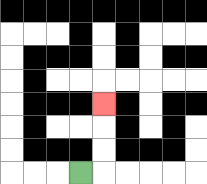{'start': '[3, 7]', 'end': '[4, 4]', 'path_directions': 'R,U,U,U', 'path_coordinates': '[[3, 7], [4, 7], [4, 6], [4, 5], [4, 4]]'}